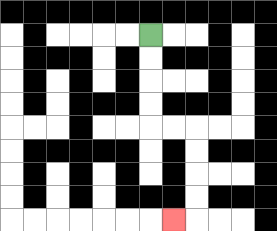{'start': '[6, 1]', 'end': '[7, 9]', 'path_directions': 'D,D,D,D,R,R,D,D,D,D,L', 'path_coordinates': '[[6, 1], [6, 2], [6, 3], [6, 4], [6, 5], [7, 5], [8, 5], [8, 6], [8, 7], [8, 8], [8, 9], [7, 9]]'}